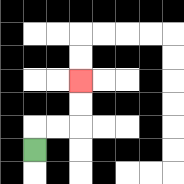{'start': '[1, 6]', 'end': '[3, 3]', 'path_directions': 'U,R,R,U,U', 'path_coordinates': '[[1, 6], [1, 5], [2, 5], [3, 5], [3, 4], [3, 3]]'}